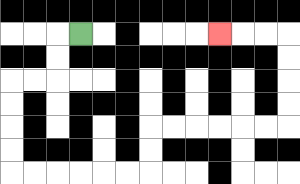{'start': '[3, 1]', 'end': '[9, 1]', 'path_directions': 'L,D,D,L,L,D,D,D,D,R,R,R,R,R,R,U,U,R,R,R,R,R,R,U,U,U,U,L,L,L', 'path_coordinates': '[[3, 1], [2, 1], [2, 2], [2, 3], [1, 3], [0, 3], [0, 4], [0, 5], [0, 6], [0, 7], [1, 7], [2, 7], [3, 7], [4, 7], [5, 7], [6, 7], [6, 6], [6, 5], [7, 5], [8, 5], [9, 5], [10, 5], [11, 5], [12, 5], [12, 4], [12, 3], [12, 2], [12, 1], [11, 1], [10, 1], [9, 1]]'}